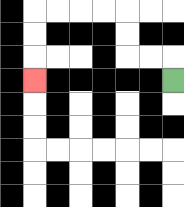{'start': '[7, 3]', 'end': '[1, 3]', 'path_directions': 'U,L,L,U,U,L,L,L,L,D,D,D', 'path_coordinates': '[[7, 3], [7, 2], [6, 2], [5, 2], [5, 1], [5, 0], [4, 0], [3, 0], [2, 0], [1, 0], [1, 1], [1, 2], [1, 3]]'}